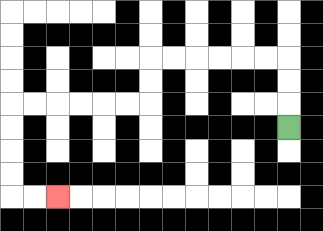{'start': '[12, 5]', 'end': '[2, 8]', 'path_directions': 'U,U,U,L,L,L,L,L,L,D,D,L,L,L,L,L,L,D,D,D,D,R,R', 'path_coordinates': '[[12, 5], [12, 4], [12, 3], [12, 2], [11, 2], [10, 2], [9, 2], [8, 2], [7, 2], [6, 2], [6, 3], [6, 4], [5, 4], [4, 4], [3, 4], [2, 4], [1, 4], [0, 4], [0, 5], [0, 6], [0, 7], [0, 8], [1, 8], [2, 8]]'}